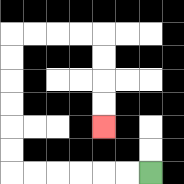{'start': '[6, 7]', 'end': '[4, 5]', 'path_directions': 'L,L,L,L,L,L,U,U,U,U,U,U,R,R,R,R,D,D,D,D', 'path_coordinates': '[[6, 7], [5, 7], [4, 7], [3, 7], [2, 7], [1, 7], [0, 7], [0, 6], [0, 5], [0, 4], [0, 3], [0, 2], [0, 1], [1, 1], [2, 1], [3, 1], [4, 1], [4, 2], [4, 3], [4, 4], [4, 5]]'}